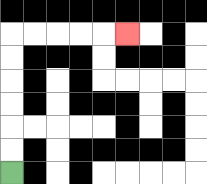{'start': '[0, 7]', 'end': '[5, 1]', 'path_directions': 'U,U,U,U,U,U,R,R,R,R,R', 'path_coordinates': '[[0, 7], [0, 6], [0, 5], [0, 4], [0, 3], [0, 2], [0, 1], [1, 1], [2, 1], [3, 1], [4, 1], [5, 1]]'}